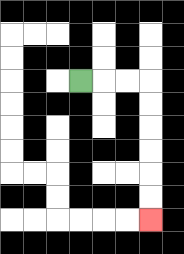{'start': '[3, 3]', 'end': '[6, 9]', 'path_directions': 'R,R,R,D,D,D,D,D,D', 'path_coordinates': '[[3, 3], [4, 3], [5, 3], [6, 3], [6, 4], [6, 5], [6, 6], [6, 7], [6, 8], [6, 9]]'}